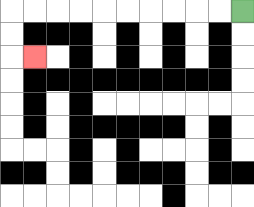{'start': '[10, 0]', 'end': '[1, 2]', 'path_directions': 'L,L,L,L,L,L,L,L,L,L,D,D,R', 'path_coordinates': '[[10, 0], [9, 0], [8, 0], [7, 0], [6, 0], [5, 0], [4, 0], [3, 0], [2, 0], [1, 0], [0, 0], [0, 1], [0, 2], [1, 2]]'}